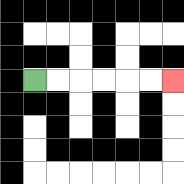{'start': '[1, 3]', 'end': '[7, 3]', 'path_directions': 'R,R,R,R,R,R', 'path_coordinates': '[[1, 3], [2, 3], [3, 3], [4, 3], [5, 3], [6, 3], [7, 3]]'}